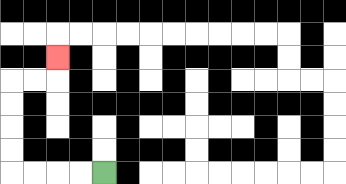{'start': '[4, 7]', 'end': '[2, 2]', 'path_directions': 'L,L,L,L,U,U,U,U,R,R,U', 'path_coordinates': '[[4, 7], [3, 7], [2, 7], [1, 7], [0, 7], [0, 6], [0, 5], [0, 4], [0, 3], [1, 3], [2, 3], [2, 2]]'}